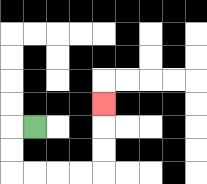{'start': '[1, 5]', 'end': '[4, 4]', 'path_directions': 'L,D,D,R,R,R,R,U,U,U', 'path_coordinates': '[[1, 5], [0, 5], [0, 6], [0, 7], [1, 7], [2, 7], [3, 7], [4, 7], [4, 6], [4, 5], [4, 4]]'}